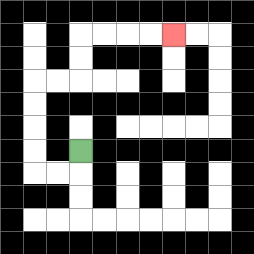{'start': '[3, 6]', 'end': '[7, 1]', 'path_directions': 'D,L,L,U,U,U,U,R,R,U,U,R,R,R,R', 'path_coordinates': '[[3, 6], [3, 7], [2, 7], [1, 7], [1, 6], [1, 5], [1, 4], [1, 3], [2, 3], [3, 3], [3, 2], [3, 1], [4, 1], [5, 1], [6, 1], [7, 1]]'}